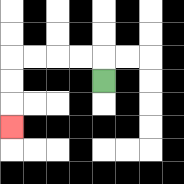{'start': '[4, 3]', 'end': '[0, 5]', 'path_directions': 'U,L,L,L,L,D,D,D', 'path_coordinates': '[[4, 3], [4, 2], [3, 2], [2, 2], [1, 2], [0, 2], [0, 3], [0, 4], [0, 5]]'}